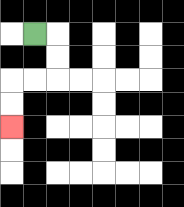{'start': '[1, 1]', 'end': '[0, 5]', 'path_directions': 'R,D,D,L,L,D,D', 'path_coordinates': '[[1, 1], [2, 1], [2, 2], [2, 3], [1, 3], [0, 3], [0, 4], [0, 5]]'}